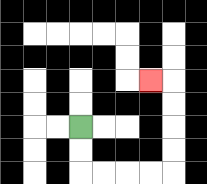{'start': '[3, 5]', 'end': '[6, 3]', 'path_directions': 'D,D,R,R,R,R,U,U,U,U,L', 'path_coordinates': '[[3, 5], [3, 6], [3, 7], [4, 7], [5, 7], [6, 7], [7, 7], [7, 6], [7, 5], [7, 4], [7, 3], [6, 3]]'}